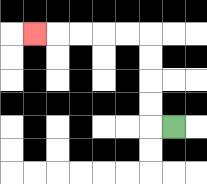{'start': '[7, 5]', 'end': '[1, 1]', 'path_directions': 'L,U,U,U,U,L,L,L,L,L', 'path_coordinates': '[[7, 5], [6, 5], [6, 4], [6, 3], [6, 2], [6, 1], [5, 1], [4, 1], [3, 1], [2, 1], [1, 1]]'}